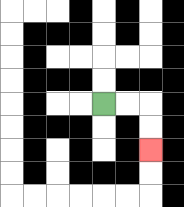{'start': '[4, 4]', 'end': '[6, 6]', 'path_directions': 'R,R,D,D', 'path_coordinates': '[[4, 4], [5, 4], [6, 4], [6, 5], [6, 6]]'}